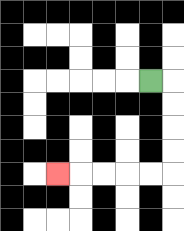{'start': '[6, 3]', 'end': '[2, 7]', 'path_directions': 'R,D,D,D,D,L,L,L,L,L', 'path_coordinates': '[[6, 3], [7, 3], [7, 4], [7, 5], [7, 6], [7, 7], [6, 7], [5, 7], [4, 7], [3, 7], [2, 7]]'}